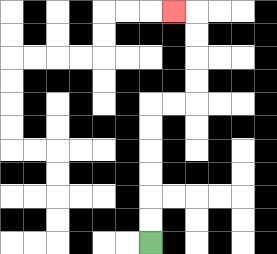{'start': '[6, 10]', 'end': '[7, 0]', 'path_directions': 'U,U,U,U,U,U,R,R,U,U,U,U,L', 'path_coordinates': '[[6, 10], [6, 9], [6, 8], [6, 7], [6, 6], [6, 5], [6, 4], [7, 4], [8, 4], [8, 3], [8, 2], [8, 1], [8, 0], [7, 0]]'}